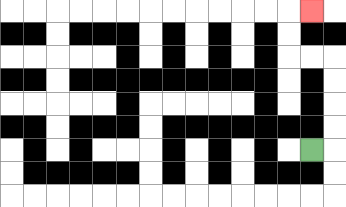{'start': '[13, 6]', 'end': '[13, 0]', 'path_directions': 'R,U,U,U,U,L,L,U,U,R', 'path_coordinates': '[[13, 6], [14, 6], [14, 5], [14, 4], [14, 3], [14, 2], [13, 2], [12, 2], [12, 1], [12, 0], [13, 0]]'}